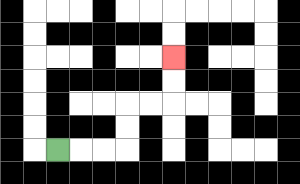{'start': '[2, 6]', 'end': '[7, 2]', 'path_directions': 'R,R,R,U,U,R,R,U,U', 'path_coordinates': '[[2, 6], [3, 6], [4, 6], [5, 6], [5, 5], [5, 4], [6, 4], [7, 4], [7, 3], [7, 2]]'}